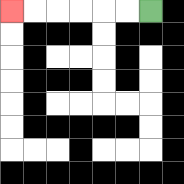{'start': '[6, 0]', 'end': '[0, 0]', 'path_directions': 'L,L,L,L,L,L', 'path_coordinates': '[[6, 0], [5, 0], [4, 0], [3, 0], [2, 0], [1, 0], [0, 0]]'}